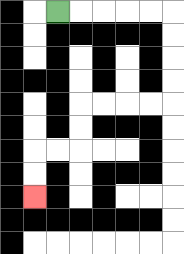{'start': '[2, 0]', 'end': '[1, 8]', 'path_directions': 'R,R,R,R,R,D,D,D,D,L,L,L,L,D,D,L,L,D,D', 'path_coordinates': '[[2, 0], [3, 0], [4, 0], [5, 0], [6, 0], [7, 0], [7, 1], [7, 2], [7, 3], [7, 4], [6, 4], [5, 4], [4, 4], [3, 4], [3, 5], [3, 6], [2, 6], [1, 6], [1, 7], [1, 8]]'}